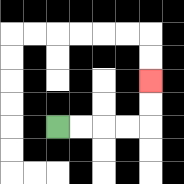{'start': '[2, 5]', 'end': '[6, 3]', 'path_directions': 'R,R,R,R,U,U', 'path_coordinates': '[[2, 5], [3, 5], [4, 5], [5, 5], [6, 5], [6, 4], [6, 3]]'}